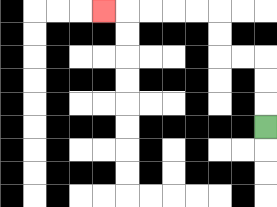{'start': '[11, 5]', 'end': '[4, 0]', 'path_directions': 'U,U,U,L,L,U,U,L,L,L,L,L', 'path_coordinates': '[[11, 5], [11, 4], [11, 3], [11, 2], [10, 2], [9, 2], [9, 1], [9, 0], [8, 0], [7, 0], [6, 0], [5, 0], [4, 0]]'}